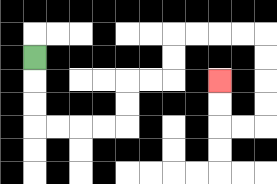{'start': '[1, 2]', 'end': '[9, 3]', 'path_directions': 'D,D,D,R,R,R,R,U,U,R,R,U,U,R,R,R,R,D,D,D,D,L,L,U,U', 'path_coordinates': '[[1, 2], [1, 3], [1, 4], [1, 5], [2, 5], [3, 5], [4, 5], [5, 5], [5, 4], [5, 3], [6, 3], [7, 3], [7, 2], [7, 1], [8, 1], [9, 1], [10, 1], [11, 1], [11, 2], [11, 3], [11, 4], [11, 5], [10, 5], [9, 5], [9, 4], [9, 3]]'}